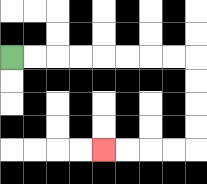{'start': '[0, 2]', 'end': '[4, 6]', 'path_directions': 'R,R,R,R,R,R,R,R,D,D,D,D,L,L,L,L', 'path_coordinates': '[[0, 2], [1, 2], [2, 2], [3, 2], [4, 2], [5, 2], [6, 2], [7, 2], [8, 2], [8, 3], [8, 4], [8, 5], [8, 6], [7, 6], [6, 6], [5, 6], [4, 6]]'}